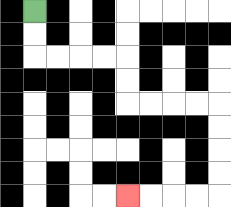{'start': '[1, 0]', 'end': '[5, 8]', 'path_directions': 'D,D,R,R,R,R,D,D,R,R,R,R,D,D,D,D,L,L,L,L', 'path_coordinates': '[[1, 0], [1, 1], [1, 2], [2, 2], [3, 2], [4, 2], [5, 2], [5, 3], [5, 4], [6, 4], [7, 4], [8, 4], [9, 4], [9, 5], [9, 6], [9, 7], [9, 8], [8, 8], [7, 8], [6, 8], [5, 8]]'}